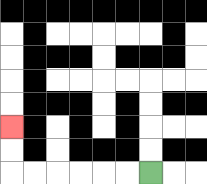{'start': '[6, 7]', 'end': '[0, 5]', 'path_directions': 'L,L,L,L,L,L,U,U', 'path_coordinates': '[[6, 7], [5, 7], [4, 7], [3, 7], [2, 7], [1, 7], [0, 7], [0, 6], [0, 5]]'}